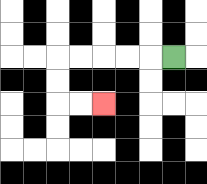{'start': '[7, 2]', 'end': '[4, 4]', 'path_directions': 'L,L,L,L,L,D,D,R,R', 'path_coordinates': '[[7, 2], [6, 2], [5, 2], [4, 2], [3, 2], [2, 2], [2, 3], [2, 4], [3, 4], [4, 4]]'}